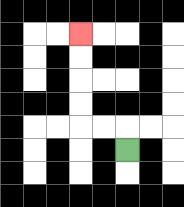{'start': '[5, 6]', 'end': '[3, 1]', 'path_directions': 'U,L,L,U,U,U,U', 'path_coordinates': '[[5, 6], [5, 5], [4, 5], [3, 5], [3, 4], [3, 3], [3, 2], [3, 1]]'}